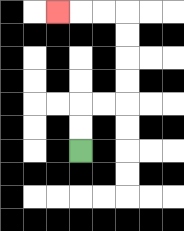{'start': '[3, 6]', 'end': '[2, 0]', 'path_directions': 'U,U,R,R,U,U,U,U,L,L,L', 'path_coordinates': '[[3, 6], [3, 5], [3, 4], [4, 4], [5, 4], [5, 3], [5, 2], [5, 1], [5, 0], [4, 0], [3, 0], [2, 0]]'}